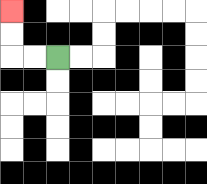{'start': '[2, 2]', 'end': '[0, 0]', 'path_directions': 'L,L,U,U', 'path_coordinates': '[[2, 2], [1, 2], [0, 2], [0, 1], [0, 0]]'}